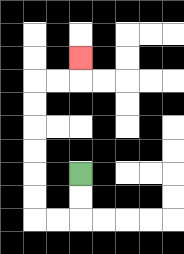{'start': '[3, 7]', 'end': '[3, 2]', 'path_directions': 'D,D,L,L,U,U,U,U,U,U,R,R,U', 'path_coordinates': '[[3, 7], [3, 8], [3, 9], [2, 9], [1, 9], [1, 8], [1, 7], [1, 6], [1, 5], [1, 4], [1, 3], [2, 3], [3, 3], [3, 2]]'}